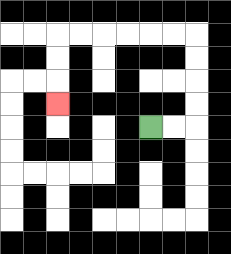{'start': '[6, 5]', 'end': '[2, 4]', 'path_directions': 'R,R,U,U,U,U,L,L,L,L,L,L,D,D,D', 'path_coordinates': '[[6, 5], [7, 5], [8, 5], [8, 4], [8, 3], [8, 2], [8, 1], [7, 1], [6, 1], [5, 1], [4, 1], [3, 1], [2, 1], [2, 2], [2, 3], [2, 4]]'}